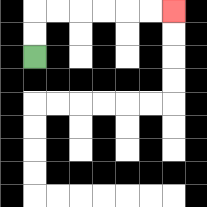{'start': '[1, 2]', 'end': '[7, 0]', 'path_directions': 'U,U,R,R,R,R,R,R', 'path_coordinates': '[[1, 2], [1, 1], [1, 0], [2, 0], [3, 0], [4, 0], [5, 0], [6, 0], [7, 0]]'}